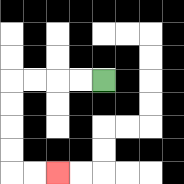{'start': '[4, 3]', 'end': '[2, 7]', 'path_directions': 'L,L,L,L,D,D,D,D,R,R', 'path_coordinates': '[[4, 3], [3, 3], [2, 3], [1, 3], [0, 3], [0, 4], [0, 5], [0, 6], [0, 7], [1, 7], [2, 7]]'}